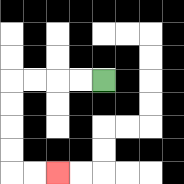{'start': '[4, 3]', 'end': '[2, 7]', 'path_directions': 'L,L,L,L,D,D,D,D,R,R', 'path_coordinates': '[[4, 3], [3, 3], [2, 3], [1, 3], [0, 3], [0, 4], [0, 5], [0, 6], [0, 7], [1, 7], [2, 7]]'}